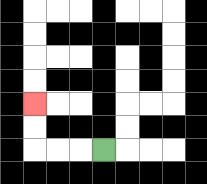{'start': '[4, 6]', 'end': '[1, 4]', 'path_directions': 'L,L,L,U,U', 'path_coordinates': '[[4, 6], [3, 6], [2, 6], [1, 6], [1, 5], [1, 4]]'}